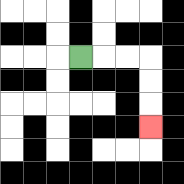{'start': '[3, 2]', 'end': '[6, 5]', 'path_directions': 'R,R,R,D,D,D', 'path_coordinates': '[[3, 2], [4, 2], [5, 2], [6, 2], [6, 3], [6, 4], [6, 5]]'}